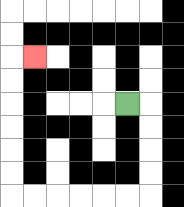{'start': '[5, 4]', 'end': '[1, 2]', 'path_directions': 'R,D,D,D,D,L,L,L,L,L,L,U,U,U,U,U,U,R', 'path_coordinates': '[[5, 4], [6, 4], [6, 5], [6, 6], [6, 7], [6, 8], [5, 8], [4, 8], [3, 8], [2, 8], [1, 8], [0, 8], [0, 7], [0, 6], [0, 5], [0, 4], [0, 3], [0, 2], [1, 2]]'}